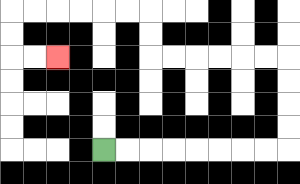{'start': '[4, 6]', 'end': '[2, 2]', 'path_directions': 'R,R,R,R,R,R,R,R,U,U,U,U,L,L,L,L,L,L,U,U,L,L,L,L,L,L,D,D,R,R', 'path_coordinates': '[[4, 6], [5, 6], [6, 6], [7, 6], [8, 6], [9, 6], [10, 6], [11, 6], [12, 6], [12, 5], [12, 4], [12, 3], [12, 2], [11, 2], [10, 2], [9, 2], [8, 2], [7, 2], [6, 2], [6, 1], [6, 0], [5, 0], [4, 0], [3, 0], [2, 0], [1, 0], [0, 0], [0, 1], [0, 2], [1, 2], [2, 2]]'}